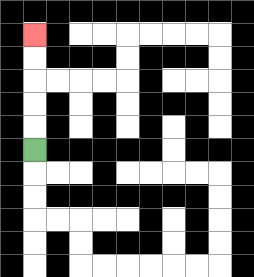{'start': '[1, 6]', 'end': '[1, 1]', 'path_directions': 'U,U,U,U,U', 'path_coordinates': '[[1, 6], [1, 5], [1, 4], [1, 3], [1, 2], [1, 1]]'}